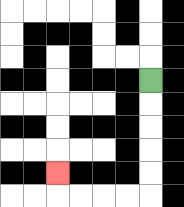{'start': '[6, 3]', 'end': '[2, 7]', 'path_directions': 'D,D,D,D,D,L,L,L,L,U', 'path_coordinates': '[[6, 3], [6, 4], [6, 5], [6, 6], [6, 7], [6, 8], [5, 8], [4, 8], [3, 8], [2, 8], [2, 7]]'}